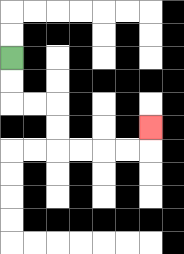{'start': '[0, 2]', 'end': '[6, 5]', 'path_directions': 'D,D,R,R,D,D,R,R,R,R,U', 'path_coordinates': '[[0, 2], [0, 3], [0, 4], [1, 4], [2, 4], [2, 5], [2, 6], [3, 6], [4, 6], [5, 6], [6, 6], [6, 5]]'}